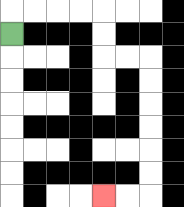{'start': '[0, 1]', 'end': '[4, 8]', 'path_directions': 'U,R,R,R,R,D,D,R,R,D,D,D,D,D,D,L,L', 'path_coordinates': '[[0, 1], [0, 0], [1, 0], [2, 0], [3, 0], [4, 0], [4, 1], [4, 2], [5, 2], [6, 2], [6, 3], [6, 4], [6, 5], [6, 6], [6, 7], [6, 8], [5, 8], [4, 8]]'}